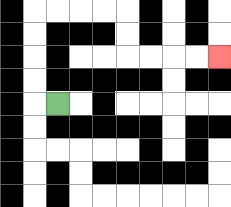{'start': '[2, 4]', 'end': '[9, 2]', 'path_directions': 'L,U,U,U,U,R,R,R,R,D,D,R,R,R,R', 'path_coordinates': '[[2, 4], [1, 4], [1, 3], [1, 2], [1, 1], [1, 0], [2, 0], [3, 0], [4, 0], [5, 0], [5, 1], [5, 2], [6, 2], [7, 2], [8, 2], [9, 2]]'}